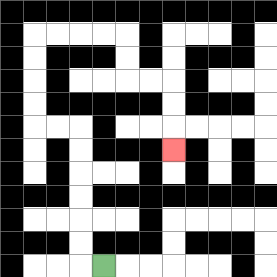{'start': '[4, 11]', 'end': '[7, 6]', 'path_directions': 'L,U,U,U,U,U,U,L,L,U,U,U,U,R,R,R,R,D,D,R,R,D,D,D', 'path_coordinates': '[[4, 11], [3, 11], [3, 10], [3, 9], [3, 8], [3, 7], [3, 6], [3, 5], [2, 5], [1, 5], [1, 4], [1, 3], [1, 2], [1, 1], [2, 1], [3, 1], [4, 1], [5, 1], [5, 2], [5, 3], [6, 3], [7, 3], [7, 4], [7, 5], [7, 6]]'}